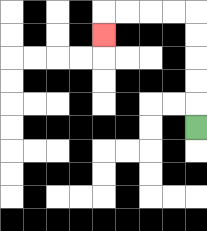{'start': '[8, 5]', 'end': '[4, 1]', 'path_directions': 'U,U,U,U,U,L,L,L,L,D', 'path_coordinates': '[[8, 5], [8, 4], [8, 3], [8, 2], [8, 1], [8, 0], [7, 0], [6, 0], [5, 0], [4, 0], [4, 1]]'}